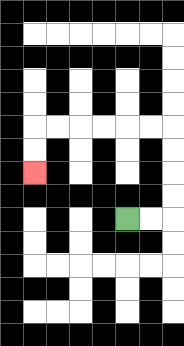{'start': '[5, 9]', 'end': '[1, 7]', 'path_directions': 'R,R,U,U,U,U,L,L,L,L,L,L,D,D', 'path_coordinates': '[[5, 9], [6, 9], [7, 9], [7, 8], [7, 7], [7, 6], [7, 5], [6, 5], [5, 5], [4, 5], [3, 5], [2, 5], [1, 5], [1, 6], [1, 7]]'}